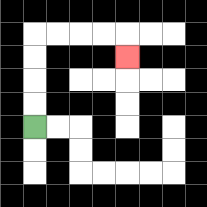{'start': '[1, 5]', 'end': '[5, 2]', 'path_directions': 'U,U,U,U,R,R,R,R,D', 'path_coordinates': '[[1, 5], [1, 4], [1, 3], [1, 2], [1, 1], [2, 1], [3, 1], [4, 1], [5, 1], [5, 2]]'}